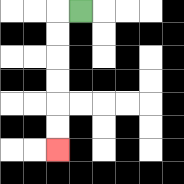{'start': '[3, 0]', 'end': '[2, 6]', 'path_directions': 'L,D,D,D,D,D,D', 'path_coordinates': '[[3, 0], [2, 0], [2, 1], [2, 2], [2, 3], [2, 4], [2, 5], [2, 6]]'}